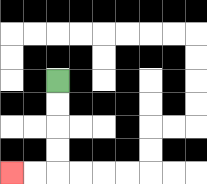{'start': '[2, 3]', 'end': '[0, 7]', 'path_directions': 'D,D,D,D,L,L', 'path_coordinates': '[[2, 3], [2, 4], [2, 5], [2, 6], [2, 7], [1, 7], [0, 7]]'}